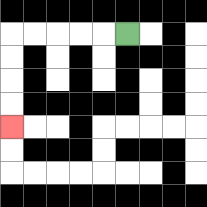{'start': '[5, 1]', 'end': '[0, 5]', 'path_directions': 'L,L,L,L,L,D,D,D,D', 'path_coordinates': '[[5, 1], [4, 1], [3, 1], [2, 1], [1, 1], [0, 1], [0, 2], [0, 3], [0, 4], [0, 5]]'}